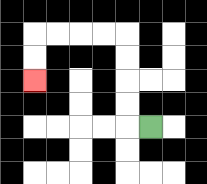{'start': '[6, 5]', 'end': '[1, 3]', 'path_directions': 'L,U,U,U,U,L,L,L,L,D,D', 'path_coordinates': '[[6, 5], [5, 5], [5, 4], [5, 3], [5, 2], [5, 1], [4, 1], [3, 1], [2, 1], [1, 1], [1, 2], [1, 3]]'}